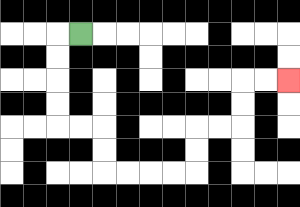{'start': '[3, 1]', 'end': '[12, 3]', 'path_directions': 'L,D,D,D,D,R,R,D,D,R,R,R,R,U,U,R,R,U,U,R,R', 'path_coordinates': '[[3, 1], [2, 1], [2, 2], [2, 3], [2, 4], [2, 5], [3, 5], [4, 5], [4, 6], [4, 7], [5, 7], [6, 7], [7, 7], [8, 7], [8, 6], [8, 5], [9, 5], [10, 5], [10, 4], [10, 3], [11, 3], [12, 3]]'}